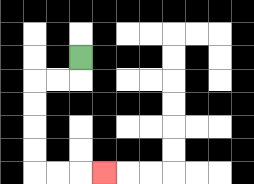{'start': '[3, 2]', 'end': '[4, 7]', 'path_directions': 'D,L,L,D,D,D,D,R,R,R', 'path_coordinates': '[[3, 2], [3, 3], [2, 3], [1, 3], [1, 4], [1, 5], [1, 6], [1, 7], [2, 7], [3, 7], [4, 7]]'}